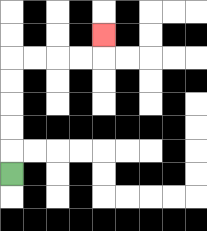{'start': '[0, 7]', 'end': '[4, 1]', 'path_directions': 'U,U,U,U,U,R,R,R,R,U', 'path_coordinates': '[[0, 7], [0, 6], [0, 5], [0, 4], [0, 3], [0, 2], [1, 2], [2, 2], [3, 2], [4, 2], [4, 1]]'}